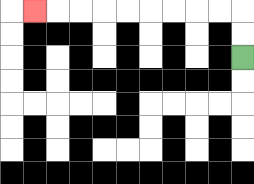{'start': '[10, 2]', 'end': '[1, 0]', 'path_directions': 'U,U,L,L,L,L,L,L,L,L,L', 'path_coordinates': '[[10, 2], [10, 1], [10, 0], [9, 0], [8, 0], [7, 0], [6, 0], [5, 0], [4, 0], [3, 0], [2, 0], [1, 0]]'}